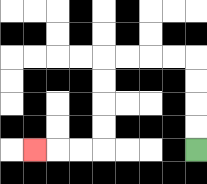{'start': '[8, 6]', 'end': '[1, 6]', 'path_directions': 'U,U,U,U,L,L,L,L,D,D,D,D,L,L,L', 'path_coordinates': '[[8, 6], [8, 5], [8, 4], [8, 3], [8, 2], [7, 2], [6, 2], [5, 2], [4, 2], [4, 3], [4, 4], [4, 5], [4, 6], [3, 6], [2, 6], [1, 6]]'}